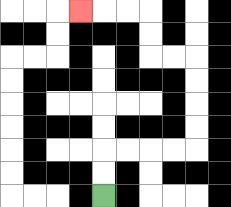{'start': '[4, 8]', 'end': '[3, 0]', 'path_directions': 'U,U,R,R,R,R,U,U,U,U,L,L,U,U,L,L,L', 'path_coordinates': '[[4, 8], [4, 7], [4, 6], [5, 6], [6, 6], [7, 6], [8, 6], [8, 5], [8, 4], [8, 3], [8, 2], [7, 2], [6, 2], [6, 1], [6, 0], [5, 0], [4, 0], [3, 0]]'}